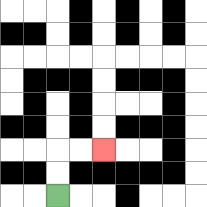{'start': '[2, 8]', 'end': '[4, 6]', 'path_directions': 'U,U,R,R', 'path_coordinates': '[[2, 8], [2, 7], [2, 6], [3, 6], [4, 6]]'}